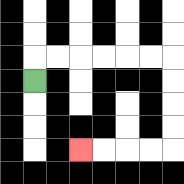{'start': '[1, 3]', 'end': '[3, 6]', 'path_directions': 'U,R,R,R,R,R,R,D,D,D,D,L,L,L,L', 'path_coordinates': '[[1, 3], [1, 2], [2, 2], [3, 2], [4, 2], [5, 2], [6, 2], [7, 2], [7, 3], [7, 4], [7, 5], [7, 6], [6, 6], [5, 6], [4, 6], [3, 6]]'}